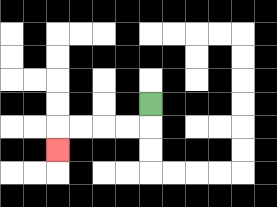{'start': '[6, 4]', 'end': '[2, 6]', 'path_directions': 'D,L,L,L,L,D', 'path_coordinates': '[[6, 4], [6, 5], [5, 5], [4, 5], [3, 5], [2, 5], [2, 6]]'}